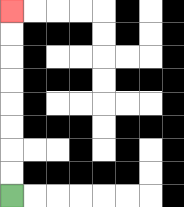{'start': '[0, 8]', 'end': '[0, 0]', 'path_directions': 'U,U,U,U,U,U,U,U', 'path_coordinates': '[[0, 8], [0, 7], [0, 6], [0, 5], [0, 4], [0, 3], [0, 2], [0, 1], [0, 0]]'}